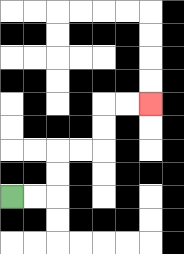{'start': '[0, 8]', 'end': '[6, 4]', 'path_directions': 'R,R,U,U,R,R,U,U,R,R', 'path_coordinates': '[[0, 8], [1, 8], [2, 8], [2, 7], [2, 6], [3, 6], [4, 6], [4, 5], [4, 4], [5, 4], [6, 4]]'}